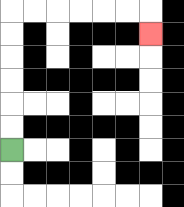{'start': '[0, 6]', 'end': '[6, 1]', 'path_directions': 'U,U,U,U,U,U,R,R,R,R,R,R,D', 'path_coordinates': '[[0, 6], [0, 5], [0, 4], [0, 3], [0, 2], [0, 1], [0, 0], [1, 0], [2, 0], [3, 0], [4, 0], [5, 0], [6, 0], [6, 1]]'}